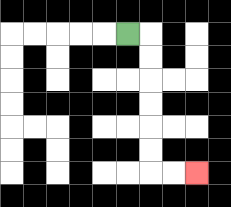{'start': '[5, 1]', 'end': '[8, 7]', 'path_directions': 'R,D,D,D,D,D,D,R,R', 'path_coordinates': '[[5, 1], [6, 1], [6, 2], [6, 3], [6, 4], [6, 5], [6, 6], [6, 7], [7, 7], [8, 7]]'}